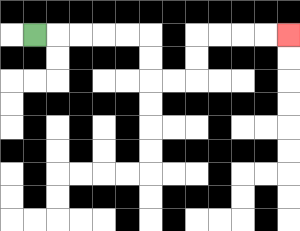{'start': '[1, 1]', 'end': '[12, 1]', 'path_directions': 'R,R,R,R,R,D,D,R,R,U,U,R,R,R,R', 'path_coordinates': '[[1, 1], [2, 1], [3, 1], [4, 1], [5, 1], [6, 1], [6, 2], [6, 3], [7, 3], [8, 3], [8, 2], [8, 1], [9, 1], [10, 1], [11, 1], [12, 1]]'}